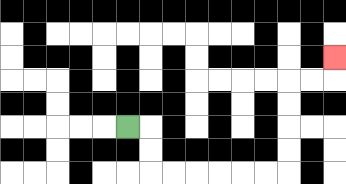{'start': '[5, 5]', 'end': '[14, 2]', 'path_directions': 'R,D,D,R,R,R,R,R,R,U,U,U,U,R,R,U', 'path_coordinates': '[[5, 5], [6, 5], [6, 6], [6, 7], [7, 7], [8, 7], [9, 7], [10, 7], [11, 7], [12, 7], [12, 6], [12, 5], [12, 4], [12, 3], [13, 3], [14, 3], [14, 2]]'}